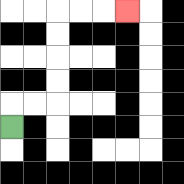{'start': '[0, 5]', 'end': '[5, 0]', 'path_directions': 'U,R,R,U,U,U,U,R,R,R', 'path_coordinates': '[[0, 5], [0, 4], [1, 4], [2, 4], [2, 3], [2, 2], [2, 1], [2, 0], [3, 0], [4, 0], [5, 0]]'}